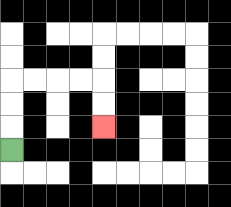{'start': '[0, 6]', 'end': '[4, 5]', 'path_directions': 'U,U,U,R,R,R,R,D,D', 'path_coordinates': '[[0, 6], [0, 5], [0, 4], [0, 3], [1, 3], [2, 3], [3, 3], [4, 3], [4, 4], [4, 5]]'}